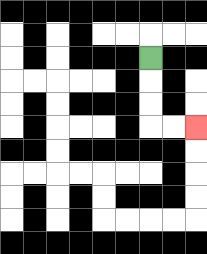{'start': '[6, 2]', 'end': '[8, 5]', 'path_directions': 'D,D,D,R,R', 'path_coordinates': '[[6, 2], [6, 3], [6, 4], [6, 5], [7, 5], [8, 5]]'}